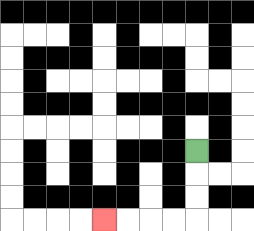{'start': '[8, 6]', 'end': '[4, 9]', 'path_directions': 'D,D,D,L,L,L,L', 'path_coordinates': '[[8, 6], [8, 7], [8, 8], [8, 9], [7, 9], [6, 9], [5, 9], [4, 9]]'}